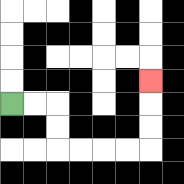{'start': '[0, 4]', 'end': '[6, 3]', 'path_directions': 'R,R,D,D,R,R,R,R,U,U,U', 'path_coordinates': '[[0, 4], [1, 4], [2, 4], [2, 5], [2, 6], [3, 6], [4, 6], [5, 6], [6, 6], [6, 5], [6, 4], [6, 3]]'}